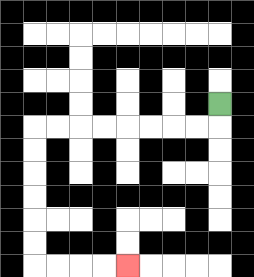{'start': '[9, 4]', 'end': '[5, 11]', 'path_directions': 'D,L,L,L,L,L,L,L,L,D,D,D,D,D,D,R,R,R,R', 'path_coordinates': '[[9, 4], [9, 5], [8, 5], [7, 5], [6, 5], [5, 5], [4, 5], [3, 5], [2, 5], [1, 5], [1, 6], [1, 7], [1, 8], [1, 9], [1, 10], [1, 11], [2, 11], [3, 11], [4, 11], [5, 11]]'}